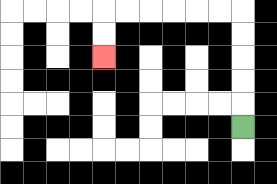{'start': '[10, 5]', 'end': '[4, 2]', 'path_directions': 'U,U,U,U,U,L,L,L,L,L,L,D,D', 'path_coordinates': '[[10, 5], [10, 4], [10, 3], [10, 2], [10, 1], [10, 0], [9, 0], [8, 0], [7, 0], [6, 0], [5, 0], [4, 0], [4, 1], [4, 2]]'}